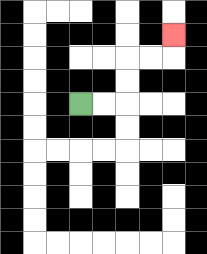{'start': '[3, 4]', 'end': '[7, 1]', 'path_directions': 'R,R,U,U,R,R,U', 'path_coordinates': '[[3, 4], [4, 4], [5, 4], [5, 3], [5, 2], [6, 2], [7, 2], [7, 1]]'}